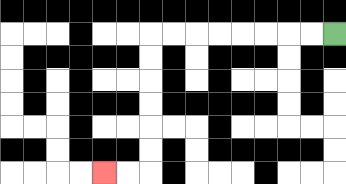{'start': '[14, 1]', 'end': '[4, 7]', 'path_directions': 'L,L,L,L,L,L,L,L,D,D,D,D,D,D,L,L', 'path_coordinates': '[[14, 1], [13, 1], [12, 1], [11, 1], [10, 1], [9, 1], [8, 1], [7, 1], [6, 1], [6, 2], [6, 3], [6, 4], [6, 5], [6, 6], [6, 7], [5, 7], [4, 7]]'}